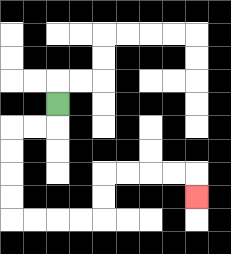{'start': '[2, 4]', 'end': '[8, 8]', 'path_directions': 'D,L,L,D,D,D,D,R,R,R,R,U,U,R,R,R,R,D', 'path_coordinates': '[[2, 4], [2, 5], [1, 5], [0, 5], [0, 6], [0, 7], [0, 8], [0, 9], [1, 9], [2, 9], [3, 9], [4, 9], [4, 8], [4, 7], [5, 7], [6, 7], [7, 7], [8, 7], [8, 8]]'}